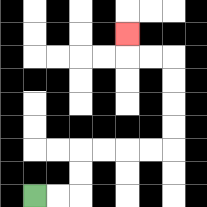{'start': '[1, 8]', 'end': '[5, 1]', 'path_directions': 'R,R,U,U,R,R,R,R,U,U,U,U,L,L,U', 'path_coordinates': '[[1, 8], [2, 8], [3, 8], [3, 7], [3, 6], [4, 6], [5, 6], [6, 6], [7, 6], [7, 5], [7, 4], [7, 3], [7, 2], [6, 2], [5, 2], [5, 1]]'}